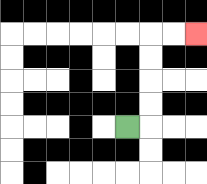{'start': '[5, 5]', 'end': '[8, 1]', 'path_directions': 'R,U,U,U,U,R,R', 'path_coordinates': '[[5, 5], [6, 5], [6, 4], [6, 3], [6, 2], [6, 1], [7, 1], [8, 1]]'}